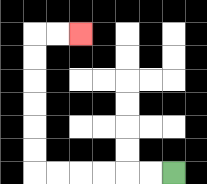{'start': '[7, 7]', 'end': '[3, 1]', 'path_directions': 'L,L,L,L,L,L,U,U,U,U,U,U,R,R', 'path_coordinates': '[[7, 7], [6, 7], [5, 7], [4, 7], [3, 7], [2, 7], [1, 7], [1, 6], [1, 5], [1, 4], [1, 3], [1, 2], [1, 1], [2, 1], [3, 1]]'}